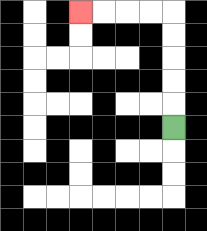{'start': '[7, 5]', 'end': '[3, 0]', 'path_directions': 'U,U,U,U,U,L,L,L,L', 'path_coordinates': '[[7, 5], [7, 4], [7, 3], [7, 2], [7, 1], [7, 0], [6, 0], [5, 0], [4, 0], [3, 0]]'}